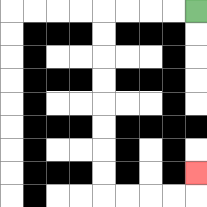{'start': '[8, 0]', 'end': '[8, 7]', 'path_directions': 'L,L,L,L,D,D,D,D,D,D,D,D,R,R,R,R,U', 'path_coordinates': '[[8, 0], [7, 0], [6, 0], [5, 0], [4, 0], [4, 1], [4, 2], [4, 3], [4, 4], [4, 5], [4, 6], [4, 7], [4, 8], [5, 8], [6, 8], [7, 8], [8, 8], [8, 7]]'}